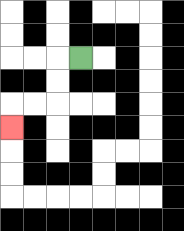{'start': '[3, 2]', 'end': '[0, 5]', 'path_directions': 'L,D,D,L,L,D', 'path_coordinates': '[[3, 2], [2, 2], [2, 3], [2, 4], [1, 4], [0, 4], [0, 5]]'}